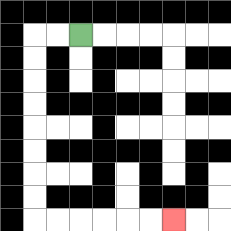{'start': '[3, 1]', 'end': '[7, 9]', 'path_directions': 'L,L,D,D,D,D,D,D,D,D,R,R,R,R,R,R', 'path_coordinates': '[[3, 1], [2, 1], [1, 1], [1, 2], [1, 3], [1, 4], [1, 5], [1, 6], [1, 7], [1, 8], [1, 9], [2, 9], [3, 9], [4, 9], [5, 9], [6, 9], [7, 9]]'}